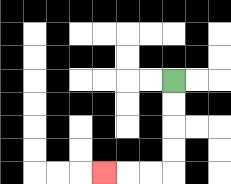{'start': '[7, 3]', 'end': '[4, 7]', 'path_directions': 'D,D,D,D,L,L,L', 'path_coordinates': '[[7, 3], [7, 4], [7, 5], [7, 6], [7, 7], [6, 7], [5, 7], [4, 7]]'}